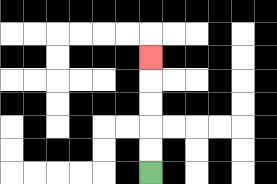{'start': '[6, 7]', 'end': '[6, 2]', 'path_directions': 'U,U,U,U,U', 'path_coordinates': '[[6, 7], [6, 6], [6, 5], [6, 4], [6, 3], [6, 2]]'}